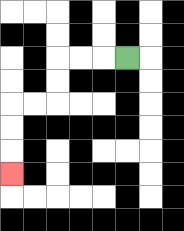{'start': '[5, 2]', 'end': '[0, 7]', 'path_directions': 'L,L,L,D,D,L,L,D,D,D', 'path_coordinates': '[[5, 2], [4, 2], [3, 2], [2, 2], [2, 3], [2, 4], [1, 4], [0, 4], [0, 5], [0, 6], [0, 7]]'}